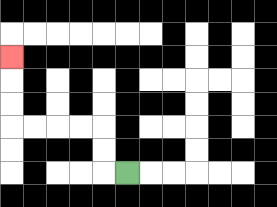{'start': '[5, 7]', 'end': '[0, 2]', 'path_directions': 'L,U,U,L,L,L,L,U,U,U', 'path_coordinates': '[[5, 7], [4, 7], [4, 6], [4, 5], [3, 5], [2, 5], [1, 5], [0, 5], [0, 4], [0, 3], [0, 2]]'}